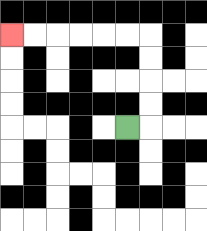{'start': '[5, 5]', 'end': '[0, 1]', 'path_directions': 'R,U,U,U,U,L,L,L,L,L,L', 'path_coordinates': '[[5, 5], [6, 5], [6, 4], [6, 3], [6, 2], [6, 1], [5, 1], [4, 1], [3, 1], [2, 1], [1, 1], [0, 1]]'}